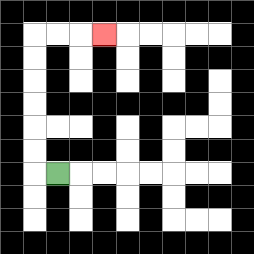{'start': '[2, 7]', 'end': '[4, 1]', 'path_directions': 'L,U,U,U,U,U,U,R,R,R', 'path_coordinates': '[[2, 7], [1, 7], [1, 6], [1, 5], [1, 4], [1, 3], [1, 2], [1, 1], [2, 1], [3, 1], [4, 1]]'}